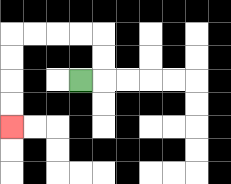{'start': '[3, 3]', 'end': '[0, 5]', 'path_directions': 'R,U,U,L,L,L,L,D,D,D,D', 'path_coordinates': '[[3, 3], [4, 3], [4, 2], [4, 1], [3, 1], [2, 1], [1, 1], [0, 1], [0, 2], [0, 3], [0, 4], [0, 5]]'}